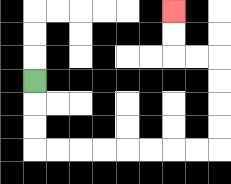{'start': '[1, 3]', 'end': '[7, 0]', 'path_directions': 'D,D,D,R,R,R,R,R,R,R,R,U,U,U,U,L,L,U,U', 'path_coordinates': '[[1, 3], [1, 4], [1, 5], [1, 6], [2, 6], [3, 6], [4, 6], [5, 6], [6, 6], [7, 6], [8, 6], [9, 6], [9, 5], [9, 4], [9, 3], [9, 2], [8, 2], [7, 2], [7, 1], [7, 0]]'}